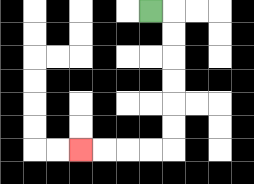{'start': '[6, 0]', 'end': '[3, 6]', 'path_directions': 'R,D,D,D,D,D,D,L,L,L,L', 'path_coordinates': '[[6, 0], [7, 0], [7, 1], [7, 2], [7, 3], [7, 4], [7, 5], [7, 6], [6, 6], [5, 6], [4, 6], [3, 6]]'}